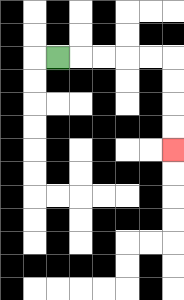{'start': '[2, 2]', 'end': '[7, 6]', 'path_directions': 'R,R,R,R,R,D,D,D,D', 'path_coordinates': '[[2, 2], [3, 2], [4, 2], [5, 2], [6, 2], [7, 2], [7, 3], [7, 4], [7, 5], [7, 6]]'}